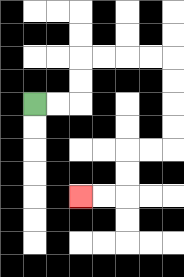{'start': '[1, 4]', 'end': '[3, 8]', 'path_directions': 'R,R,U,U,R,R,R,R,D,D,D,D,L,L,D,D,L,L', 'path_coordinates': '[[1, 4], [2, 4], [3, 4], [3, 3], [3, 2], [4, 2], [5, 2], [6, 2], [7, 2], [7, 3], [7, 4], [7, 5], [7, 6], [6, 6], [5, 6], [5, 7], [5, 8], [4, 8], [3, 8]]'}